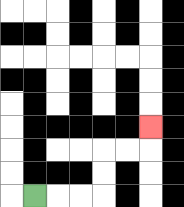{'start': '[1, 8]', 'end': '[6, 5]', 'path_directions': 'R,R,R,U,U,R,R,U', 'path_coordinates': '[[1, 8], [2, 8], [3, 8], [4, 8], [4, 7], [4, 6], [5, 6], [6, 6], [6, 5]]'}